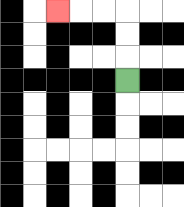{'start': '[5, 3]', 'end': '[2, 0]', 'path_directions': 'U,U,U,L,L,L', 'path_coordinates': '[[5, 3], [5, 2], [5, 1], [5, 0], [4, 0], [3, 0], [2, 0]]'}